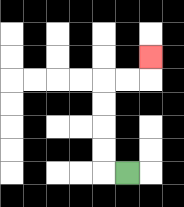{'start': '[5, 7]', 'end': '[6, 2]', 'path_directions': 'L,U,U,U,U,R,R,U', 'path_coordinates': '[[5, 7], [4, 7], [4, 6], [4, 5], [4, 4], [4, 3], [5, 3], [6, 3], [6, 2]]'}